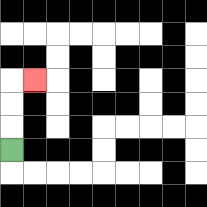{'start': '[0, 6]', 'end': '[1, 3]', 'path_directions': 'U,U,U,R', 'path_coordinates': '[[0, 6], [0, 5], [0, 4], [0, 3], [1, 3]]'}